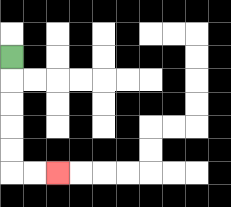{'start': '[0, 2]', 'end': '[2, 7]', 'path_directions': 'D,D,D,D,D,R,R', 'path_coordinates': '[[0, 2], [0, 3], [0, 4], [0, 5], [0, 6], [0, 7], [1, 7], [2, 7]]'}